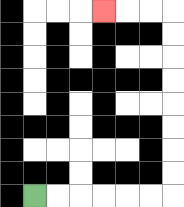{'start': '[1, 8]', 'end': '[4, 0]', 'path_directions': 'R,R,R,R,R,R,U,U,U,U,U,U,U,U,L,L,L', 'path_coordinates': '[[1, 8], [2, 8], [3, 8], [4, 8], [5, 8], [6, 8], [7, 8], [7, 7], [7, 6], [7, 5], [7, 4], [7, 3], [7, 2], [7, 1], [7, 0], [6, 0], [5, 0], [4, 0]]'}